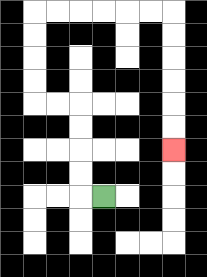{'start': '[4, 8]', 'end': '[7, 6]', 'path_directions': 'L,U,U,U,U,L,L,U,U,U,U,R,R,R,R,R,R,D,D,D,D,D,D', 'path_coordinates': '[[4, 8], [3, 8], [3, 7], [3, 6], [3, 5], [3, 4], [2, 4], [1, 4], [1, 3], [1, 2], [1, 1], [1, 0], [2, 0], [3, 0], [4, 0], [5, 0], [6, 0], [7, 0], [7, 1], [7, 2], [7, 3], [7, 4], [7, 5], [7, 6]]'}